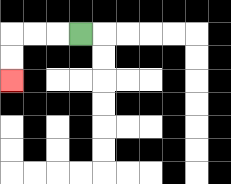{'start': '[3, 1]', 'end': '[0, 3]', 'path_directions': 'L,L,L,D,D', 'path_coordinates': '[[3, 1], [2, 1], [1, 1], [0, 1], [0, 2], [0, 3]]'}